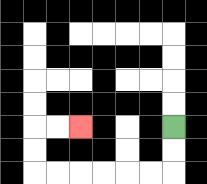{'start': '[7, 5]', 'end': '[3, 5]', 'path_directions': 'D,D,L,L,L,L,L,L,U,U,R,R', 'path_coordinates': '[[7, 5], [7, 6], [7, 7], [6, 7], [5, 7], [4, 7], [3, 7], [2, 7], [1, 7], [1, 6], [1, 5], [2, 5], [3, 5]]'}